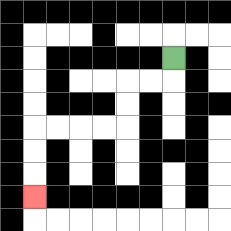{'start': '[7, 2]', 'end': '[1, 8]', 'path_directions': 'D,L,L,D,D,L,L,L,L,D,D,D', 'path_coordinates': '[[7, 2], [7, 3], [6, 3], [5, 3], [5, 4], [5, 5], [4, 5], [3, 5], [2, 5], [1, 5], [1, 6], [1, 7], [1, 8]]'}